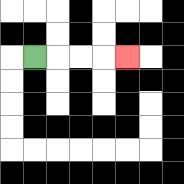{'start': '[1, 2]', 'end': '[5, 2]', 'path_directions': 'R,R,R,R', 'path_coordinates': '[[1, 2], [2, 2], [3, 2], [4, 2], [5, 2]]'}